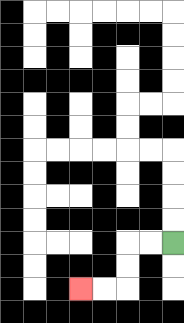{'start': '[7, 10]', 'end': '[3, 12]', 'path_directions': 'L,L,D,D,L,L', 'path_coordinates': '[[7, 10], [6, 10], [5, 10], [5, 11], [5, 12], [4, 12], [3, 12]]'}